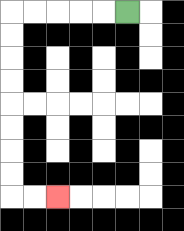{'start': '[5, 0]', 'end': '[2, 8]', 'path_directions': 'L,L,L,L,L,D,D,D,D,D,D,D,D,R,R', 'path_coordinates': '[[5, 0], [4, 0], [3, 0], [2, 0], [1, 0], [0, 0], [0, 1], [0, 2], [0, 3], [0, 4], [0, 5], [0, 6], [0, 7], [0, 8], [1, 8], [2, 8]]'}